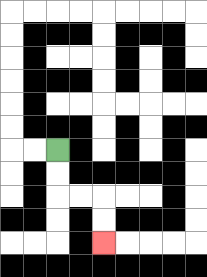{'start': '[2, 6]', 'end': '[4, 10]', 'path_directions': 'D,D,R,R,D,D', 'path_coordinates': '[[2, 6], [2, 7], [2, 8], [3, 8], [4, 8], [4, 9], [4, 10]]'}